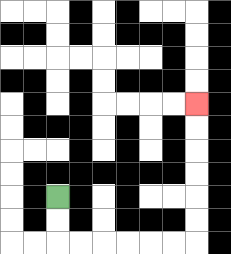{'start': '[2, 8]', 'end': '[8, 4]', 'path_directions': 'D,D,R,R,R,R,R,R,U,U,U,U,U,U', 'path_coordinates': '[[2, 8], [2, 9], [2, 10], [3, 10], [4, 10], [5, 10], [6, 10], [7, 10], [8, 10], [8, 9], [8, 8], [8, 7], [8, 6], [8, 5], [8, 4]]'}